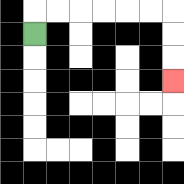{'start': '[1, 1]', 'end': '[7, 3]', 'path_directions': 'U,R,R,R,R,R,R,D,D,D', 'path_coordinates': '[[1, 1], [1, 0], [2, 0], [3, 0], [4, 0], [5, 0], [6, 0], [7, 0], [7, 1], [7, 2], [7, 3]]'}